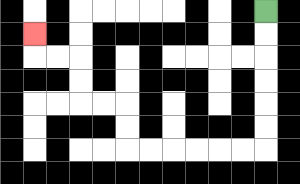{'start': '[11, 0]', 'end': '[1, 1]', 'path_directions': 'D,D,D,D,D,D,L,L,L,L,L,L,U,U,L,L,U,U,L,L,U', 'path_coordinates': '[[11, 0], [11, 1], [11, 2], [11, 3], [11, 4], [11, 5], [11, 6], [10, 6], [9, 6], [8, 6], [7, 6], [6, 6], [5, 6], [5, 5], [5, 4], [4, 4], [3, 4], [3, 3], [3, 2], [2, 2], [1, 2], [1, 1]]'}